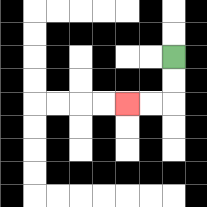{'start': '[7, 2]', 'end': '[5, 4]', 'path_directions': 'D,D,L,L', 'path_coordinates': '[[7, 2], [7, 3], [7, 4], [6, 4], [5, 4]]'}